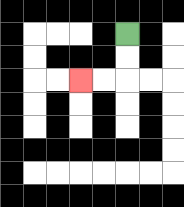{'start': '[5, 1]', 'end': '[3, 3]', 'path_directions': 'D,D,L,L', 'path_coordinates': '[[5, 1], [5, 2], [5, 3], [4, 3], [3, 3]]'}